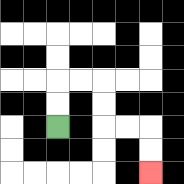{'start': '[2, 5]', 'end': '[6, 7]', 'path_directions': 'U,U,R,R,D,D,R,R,D,D', 'path_coordinates': '[[2, 5], [2, 4], [2, 3], [3, 3], [4, 3], [4, 4], [4, 5], [5, 5], [6, 5], [6, 6], [6, 7]]'}